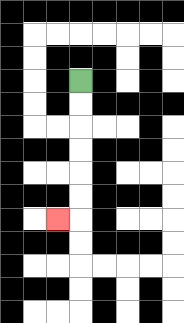{'start': '[3, 3]', 'end': '[2, 9]', 'path_directions': 'D,D,D,D,D,D,L', 'path_coordinates': '[[3, 3], [3, 4], [3, 5], [3, 6], [3, 7], [3, 8], [3, 9], [2, 9]]'}